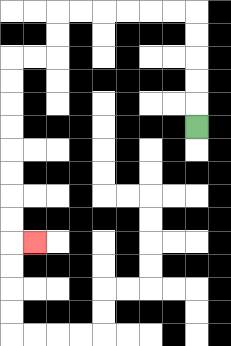{'start': '[8, 5]', 'end': '[1, 10]', 'path_directions': 'U,U,U,U,U,L,L,L,L,L,L,D,D,L,L,D,D,D,D,D,D,D,D,R', 'path_coordinates': '[[8, 5], [8, 4], [8, 3], [8, 2], [8, 1], [8, 0], [7, 0], [6, 0], [5, 0], [4, 0], [3, 0], [2, 0], [2, 1], [2, 2], [1, 2], [0, 2], [0, 3], [0, 4], [0, 5], [0, 6], [0, 7], [0, 8], [0, 9], [0, 10], [1, 10]]'}